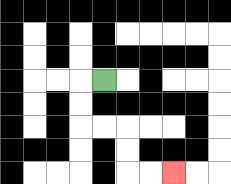{'start': '[4, 3]', 'end': '[7, 7]', 'path_directions': 'L,D,D,R,R,D,D,R,R', 'path_coordinates': '[[4, 3], [3, 3], [3, 4], [3, 5], [4, 5], [5, 5], [5, 6], [5, 7], [6, 7], [7, 7]]'}